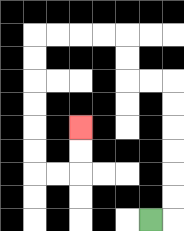{'start': '[6, 9]', 'end': '[3, 5]', 'path_directions': 'R,U,U,U,U,U,U,L,L,U,U,L,L,L,L,D,D,D,D,D,D,R,R,U,U', 'path_coordinates': '[[6, 9], [7, 9], [7, 8], [7, 7], [7, 6], [7, 5], [7, 4], [7, 3], [6, 3], [5, 3], [5, 2], [5, 1], [4, 1], [3, 1], [2, 1], [1, 1], [1, 2], [1, 3], [1, 4], [1, 5], [1, 6], [1, 7], [2, 7], [3, 7], [3, 6], [3, 5]]'}